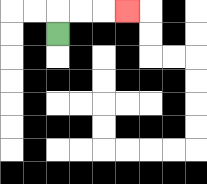{'start': '[2, 1]', 'end': '[5, 0]', 'path_directions': 'U,R,R,R', 'path_coordinates': '[[2, 1], [2, 0], [3, 0], [4, 0], [5, 0]]'}